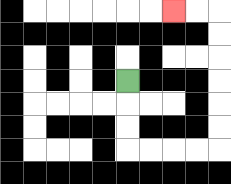{'start': '[5, 3]', 'end': '[7, 0]', 'path_directions': 'D,D,D,R,R,R,R,U,U,U,U,U,U,L,L', 'path_coordinates': '[[5, 3], [5, 4], [5, 5], [5, 6], [6, 6], [7, 6], [8, 6], [9, 6], [9, 5], [9, 4], [9, 3], [9, 2], [9, 1], [9, 0], [8, 0], [7, 0]]'}